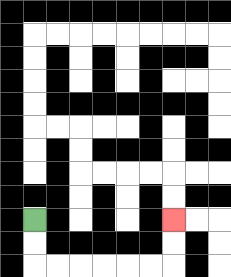{'start': '[1, 9]', 'end': '[7, 9]', 'path_directions': 'D,D,R,R,R,R,R,R,U,U', 'path_coordinates': '[[1, 9], [1, 10], [1, 11], [2, 11], [3, 11], [4, 11], [5, 11], [6, 11], [7, 11], [7, 10], [7, 9]]'}